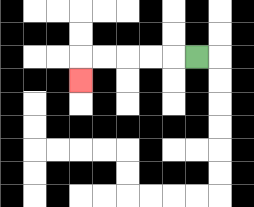{'start': '[8, 2]', 'end': '[3, 3]', 'path_directions': 'L,L,L,L,L,D', 'path_coordinates': '[[8, 2], [7, 2], [6, 2], [5, 2], [4, 2], [3, 2], [3, 3]]'}